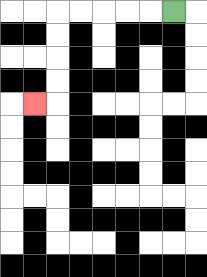{'start': '[7, 0]', 'end': '[1, 4]', 'path_directions': 'L,L,L,L,L,D,D,D,D,L', 'path_coordinates': '[[7, 0], [6, 0], [5, 0], [4, 0], [3, 0], [2, 0], [2, 1], [2, 2], [2, 3], [2, 4], [1, 4]]'}